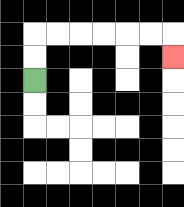{'start': '[1, 3]', 'end': '[7, 2]', 'path_directions': 'U,U,R,R,R,R,R,R,D', 'path_coordinates': '[[1, 3], [1, 2], [1, 1], [2, 1], [3, 1], [4, 1], [5, 1], [6, 1], [7, 1], [7, 2]]'}